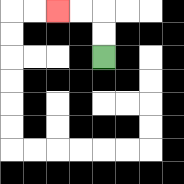{'start': '[4, 2]', 'end': '[2, 0]', 'path_directions': 'U,U,L,L', 'path_coordinates': '[[4, 2], [4, 1], [4, 0], [3, 0], [2, 0]]'}